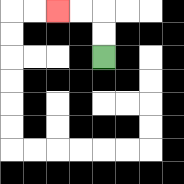{'start': '[4, 2]', 'end': '[2, 0]', 'path_directions': 'U,U,L,L', 'path_coordinates': '[[4, 2], [4, 1], [4, 0], [3, 0], [2, 0]]'}